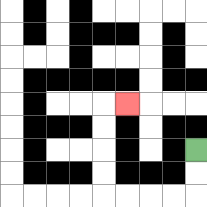{'start': '[8, 6]', 'end': '[5, 4]', 'path_directions': 'D,D,L,L,L,L,U,U,U,U,R', 'path_coordinates': '[[8, 6], [8, 7], [8, 8], [7, 8], [6, 8], [5, 8], [4, 8], [4, 7], [4, 6], [4, 5], [4, 4], [5, 4]]'}